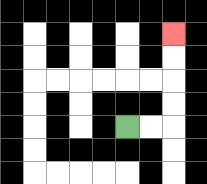{'start': '[5, 5]', 'end': '[7, 1]', 'path_directions': 'R,R,U,U,U,U', 'path_coordinates': '[[5, 5], [6, 5], [7, 5], [7, 4], [7, 3], [7, 2], [7, 1]]'}